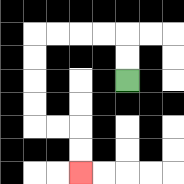{'start': '[5, 3]', 'end': '[3, 7]', 'path_directions': 'U,U,L,L,L,L,D,D,D,D,R,R,D,D', 'path_coordinates': '[[5, 3], [5, 2], [5, 1], [4, 1], [3, 1], [2, 1], [1, 1], [1, 2], [1, 3], [1, 4], [1, 5], [2, 5], [3, 5], [3, 6], [3, 7]]'}